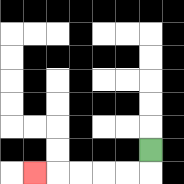{'start': '[6, 6]', 'end': '[1, 7]', 'path_directions': 'D,L,L,L,L,L', 'path_coordinates': '[[6, 6], [6, 7], [5, 7], [4, 7], [3, 7], [2, 7], [1, 7]]'}